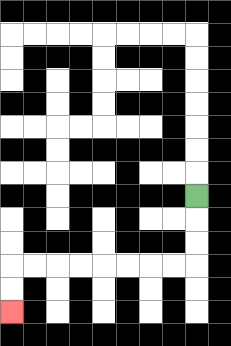{'start': '[8, 8]', 'end': '[0, 13]', 'path_directions': 'D,D,D,L,L,L,L,L,L,L,L,D,D', 'path_coordinates': '[[8, 8], [8, 9], [8, 10], [8, 11], [7, 11], [6, 11], [5, 11], [4, 11], [3, 11], [2, 11], [1, 11], [0, 11], [0, 12], [0, 13]]'}